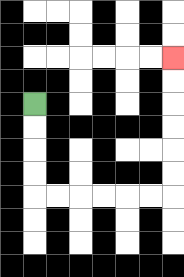{'start': '[1, 4]', 'end': '[7, 2]', 'path_directions': 'D,D,D,D,R,R,R,R,R,R,U,U,U,U,U,U', 'path_coordinates': '[[1, 4], [1, 5], [1, 6], [1, 7], [1, 8], [2, 8], [3, 8], [4, 8], [5, 8], [6, 8], [7, 8], [7, 7], [7, 6], [7, 5], [7, 4], [7, 3], [7, 2]]'}